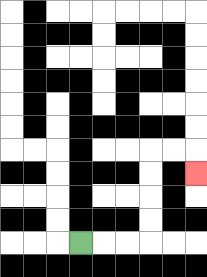{'start': '[3, 10]', 'end': '[8, 7]', 'path_directions': 'R,R,R,U,U,U,U,R,R,D', 'path_coordinates': '[[3, 10], [4, 10], [5, 10], [6, 10], [6, 9], [6, 8], [6, 7], [6, 6], [7, 6], [8, 6], [8, 7]]'}